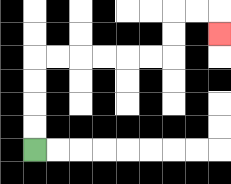{'start': '[1, 6]', 'end': '[9, 1]', 'path_directions': 'U,U,U,U,R,R,R,R,R,R,U,U,R,R,D', 'path_coordinates': '[[1, 6], [1, 5], [1, 4], [1, 3], [1, 2], [2, 2], [3, 2], [4, 2], [5, 2], [6, 2], [7, 2], [7, 1], [7, 0], [8, 0], [9, 0], [9, 1]]'}